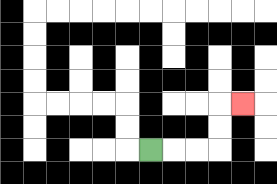{'start': '[6, 6]', 'end': '[10, 4]', 'path_directions': 'R,R,R,U,U,R', 'path_coordinates': '[[6, 6], [7, 6], [8, 6], [9, 6], [9, 5], [9, 4], [10, 4]]'}